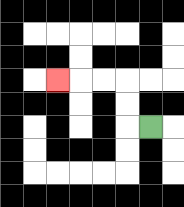{'start': '[6, 5]', 'end': '[2, 3]', 'path_directions': 'L,U,U,L,L,L', 'path_coordinates': '[[6, 5], [5, 5], [5, 4], [5, 3], [4, 3], [3, 3], [2, 3]]'}